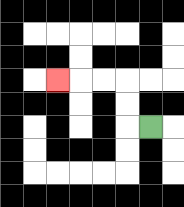{'start': '[6, 5]', 'end': '[2, 3]', 'path_directions': 'L,U,U,L,L,L', 'path_coordinates': '[[6, 5], [5, 5], [5, 4], [5, 3], [4, 3], [3, 3], [2, 3]]'}